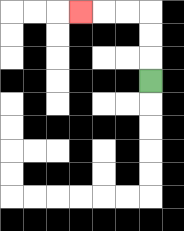{'start': '[6, 3]', 'end': '[3, 0]', 'path_directions': 'U,U,U,L,L,L', 'path_coordinates': '[[6, 3], [6, 2], [6, 1], [6, 0], [5, 0], [4, 0], [3, 0]]'}